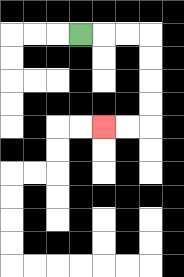{'start': '[3, 1]', 'end': '[4, 5]', 'path_directions': 'R,R,R,D,D,D,D,L,L', 'path_coordinates': '[[3, 1], [4, 1], [5, 1], [6, 1], [6, 2], [6, 3], [6, 4], [6, 5], [5, 5], [4, 5]]'}